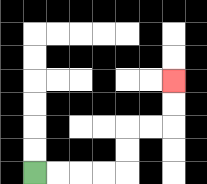{'start': '[1, 7]', 'end': '[7, 3]', 'path_directions': 'R,R,R,R,U,U,R,R,U,U', 'path_coordinates': '[[1, 7], [2, 7], [3, 7], [4, 7], [5, 7], [5, 6], [5, 5], [6, 5], [7, 5], [7, 4], [7, 3]]'}